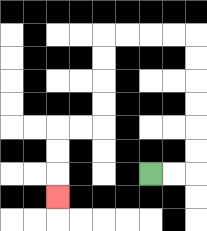{'start': '[6, 7]', 'end': '[2, 8]', 'path_directions': 'R,R,U,U,U,U,U,U,L,L,L,L,D,D,D,D,L,L,D,D,D', 'path_coordinates': '[[6, 7], [7, 7], [8, 7], [8, 6], [8, 5], [8, 4], [8, 3], [8, 2], [8, 1], [7, 1], [6, 1], [5, 1], [4, 1], [4, 2], [4, 3], [4, 4], [4, 5], [3, 5], [2, 5], [2, 6], [2, 7], [2, 8]]'}